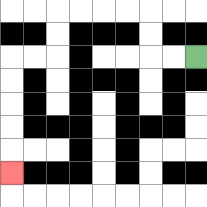{'start': '[8, 2]', 'end': '[0, 7]', 'path_directions': 'L,L,U,U,L,L,L,L,D,D,L,L,D,D,D,D,D', 'path_coordinates': '[[8, 2], [7, 2], [6, 2], [6, 1], [6, 0], [5, 0], [4, 0], [3, 0], [2, 0], [2, 1], [2, 2], [1, 2], [0, 2], [0, 3], [0, 4], [0, 5], [0, 6], [0, 7]]'}